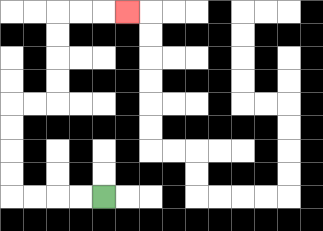{'start': '[4, 8]', 'end': '[5, 0]', 'path_directions': 'L,L,L,L,U,U,U,U,R,R,U,U,U,U,R,R,R', 'path_coordinates': '[[4, 8], [3, 8], [2, 8], [1, 8], [0, 8], [0, 7], [0, 6], [0, 5], [0, 4], [1, 4], [2, 4], [2, 3], [2, 2], [2, 1], [2, 0], [3, 0], [4, 0], [5, 0]]'}